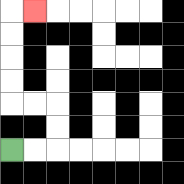{'start': '[0, 6]', 'end': '[1, 0]', 'path_directions': 'R,R,U,U,L,L,U,U,U,U,R', 'path_coordinates': '[[0, 6], [1, 6], [2, 6], [2, 5], [2, 4], [1, 4], [0, 4], [0, 3], [0, 2], [0, 1], [0, 0], [1, 0]]'}